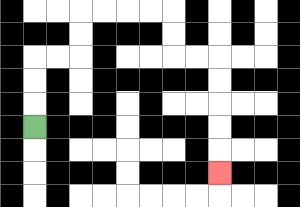{'start': '[1, 5]', 'end': '[9, 7]', 'path_directions': 'U,U,U,R,R,U,U,R,R,R,R,D,D,R,R,D,D,D,D,D', 'path_coordinates': '[[1, 5], [1, 4], [1, 3], [1, 2], [2, 2], [3, 2], [3, 1], [3, 0], [4, 0], [5, 0], [6, 0], [7, 0], [7, 1], [7, 2], [8, 2], [9, 2], [9, 3], [9, 4], [9, 5], [9, 6], [9, 7]]'}